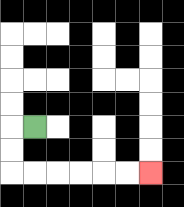{'start': '[1, 5]', 'end': '[6, 7]', 'path_directions': 'L,D,D,R,R,R,R,R,R', 'path_coordinates': '[[1, 5], [0, 5], [0, 6], [0, 7], [1, 7], [2, 7], [3, 7], [4, 7], [5, 7], [6, 7]]'}